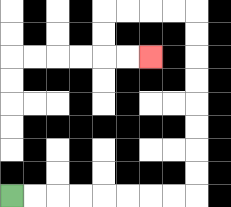{'start': '[0, 8]', 'end': '[6, 2]', 'path_directions': 'R,R,R,R,R,R,R,R,U,U,U,U,U,U,U,U,L,L,L,L,D,D,R,R', 'path_coordinates': '[[0, 8], [1, 8], [2, 8], [3, 8], [4, 8], [5, 8], [6, 8], [7, 8], [8, 8], [8, 7], [8, 6], [8, 5], [8, 4], [8, 3], [8, 2], [8, 1], [8, 0], [7, 0], [6, 0], [5, 0], [4, 0], [4, 1], [4, 2], [5, 2], [6, 2]]'}